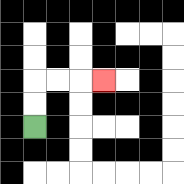{'start': '[1, 5]', 'end': '[4, 3]', 'path_directions': 'U,U,R,R,R', 'path_coordinates': '[[1, 5], [1, 4], [1, 3], [2, 3], [3, 3], [4, 3]]'}